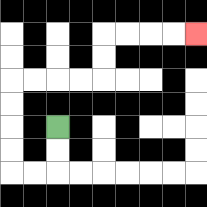{'start': '[2, 5]', 'end': '[8, 1]', 'path_directions': 'D,D,L,L,U,U,U,U,R,R,R,R,U,U,R,R,R,R', 'path_coordinates': '[[2, 5], [2, 6], [2, 7], [1, 7], [0, 7], [0, 6], [0, 5], [0, 4], [0, 3], [1, 3], [2, 3], [3, 3], [4, 3], [4, 2], [4, 1], [5, 1], [6, 1], [7, 1], [8, 1]]'}